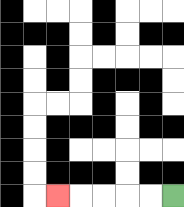{'start': '[7, 8]', 'end': '[2, 8]', 'path_directions': 'L,L,L,L,L', 'path_coordinates': '[[7, 8], [6, 8], [5, 8], [4, 8], [3, 8], [2, 8]]'}